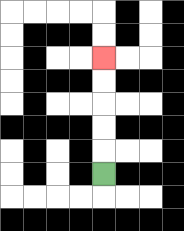{'start': '[4, 7]', 'end': '[4, 2]', 'path_directions': 'U,U,U,U,U', 'path_coordinates': '[[4, 7], [4, 6], [4, 5], [4, 4], [4, 3], [4, 2]]'}